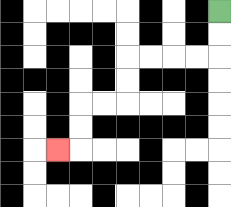{'start': '[9, 0]', 'end': '[2, 6]', 'path_directions': 'D,D,L,L,L,L,D,D,L,L,D,D,L', 'path_coordinates': '[[9, 0], [9, 1], [9, 2], [8, 2], [7, 2], [6, 2], [5, 2], [5, 3], [5, 4], [4, 4], [3, 4], [3, 5], [3, 6], [2, 6]]'}